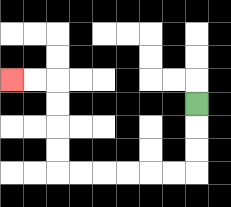{'start': '[8, 4]', 'end': '[0, 3]', 'path_directions': 'D,D,D,L,L,L,L,L,L,U,U,U,U,L,L', 'path_coordinates': '[[8, 4], [8, 5], [8, 6], [8, 7], [7, 7], [6, 7], [5, 7], [4, 7], [3, 7], [2, 7], [2, 6], [2, 5], [2, 4], [2, 3], [1, 3], [0, 3]]'}